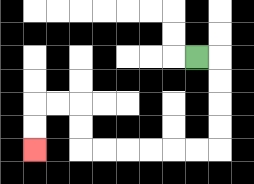{'start': '[8, 2]', 'end': '[1, 6]', 'path_directions': 'R,D,D,D,D,L,L,L,L,L,L,U,U,L,L,D,D', 'path_coordinates': '[[8, 2], [9, 2], [9, 3], [9, 4], [9, 5], [9, 6], [8, 6], [7, 6], [6, 6], [5, 6], [4, 6], [3, 6], [3, 5], [3, 4], [2, 4], [1, 4], [1, 5], [1, 6]]'}